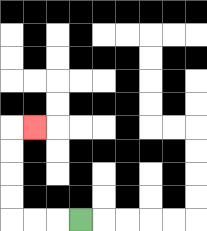{'start': '[3, 9]', 'end': '[1, 5]', 'path_directions': 'L,L,L,U,U,U,U,R', 'path_coordinates': '[[3, 9], [2, 9], [1, 9], [0, 9], [0, 8], [0, 7], [0, 6], [0, 5], [1, 5]]'}